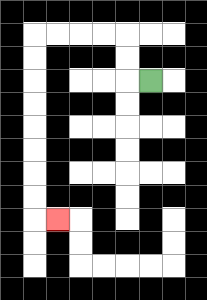{'start': '[6, 3]', 'end': '[2, 9]', 'path_directions': 'L,U,U,L,L,L,L,D,D,D,D,D,D,D,D,R', 'path_coordinates': '[[6, 3], [5, 3], [5, 2], [5, 1], [4, 1], [3, 1], [2, 1], [1, 1], [1, 2], [1, 3], [1, 4], [1, 5], [1, 6], [1, 7], [1, 8], [1, 9], [2, 9]]'}